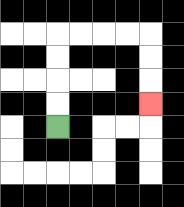{'start': '[2, 5]', 'end': '[6, 4]', 'path_directions': 'U,U,U,U,R,R,R,R,D,D,D', 'path_coordinates': '[[2, 5], [2, 4], [2, 3], [2, 2], [2, 1], [3, 1], [4, 1], [5, 1], [6, 1], [6, 2], [6, 3], [6, 4]]'}